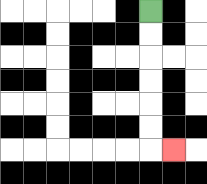{'start': '[6, 0]', 'end': '[7, 6]', 'path_directions': 'D,D,D,D,D,D,R', 'path_coordinates': '[[6, 0], [6, 1], [6, 2], [6, 3], [6, 4], [6, 5], [6, 6], [7, 6]]'}